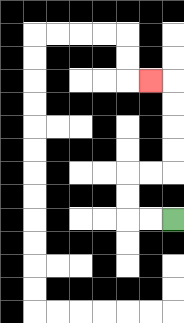{'start': '[7, 9]', 'end': '[6, 3]', 'path_directions': 'L,L,U,U,R,R,U,U,U,U,L', 'path_coordinates': '[[7, 9], [6, 9], [5, 9], [5, 8], [5, 7], [6, 7], [7, 7], [7, 6], [7, 5], [7, 4], [7, 3], [6, 3]]'}